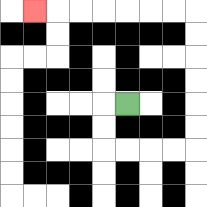{'start': '[5, 4]', 'end': '[1, 0]', 'path_directions': 'L,D,D,R,R,R,R,U,U,U,U,U,U,L,L,L,L,L,L,L', 'path_coordinates': '[[5, 4], [4, 4], [4, 5], [4, 6], [5, 6], [6, 6], [7, 6], [8, 6], [8, 5], [8, 4], [8, 3], [8, 2], [8, 1], [8, 0], [7, 0], [6, 0], [5, 0], [4, 0], [3, 0], [2, 0], [1, 0]]'}